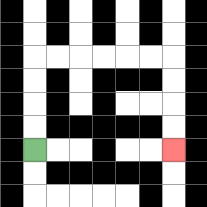{'start': '[1, 6]', 'end': '[7, 6]', 'path_directions': 'U,U,U,U,R,R,R,R,R,R,D,D,D,D', 'path_coordinates': '[[1, 6], [1, 5], [1, 4], [1, 3], [1, 2], [2, 2], [3, 2], [4, 2], [5, 2], [6, 2], [7, 2], [7, 3], [7, 4], [7, 5], [7, 6]]'}